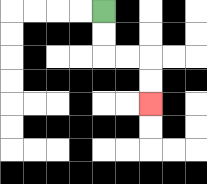{'start': '[4, 0]', 'end': '[6, 4]', 'path_directions': 'D,D,R,R,D,D', 'path_coordinates': '[[4, 0], [4, 1], [4, 2], [5, 2], [6, 2], [6, 3], [6, 4]]'}